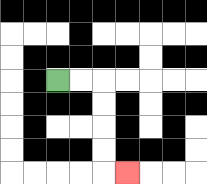{'start': '[2, 3]', 'end': '[5, 7]', 'path_directions': 'R,R,D,D,D,D,R', 'path_coordinates': '[[2, 3], [3, 3], [4, 3], [4, 4], [4, 5], [4, 6], [4, 7], [5, 7]]'}